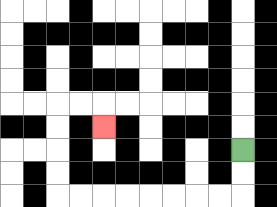{'start': '[10, 6]', 'end': '[4, 5]', 'path_directions': 'D,D,L,L,L,L,L,L,L,L,U,U,U,U,R,R,D', 'path_coordinates': '[[10, 6], [10, 7], [10, 8], [9, 8], [8, 8], [7, 8], [6, 8], [5, 8], [4, 8], [3, 8], [2, 8], [2, 7], [2, 6], [2, 5], [2, 4], [3, 4], [4, 4], [4, 5]]'}